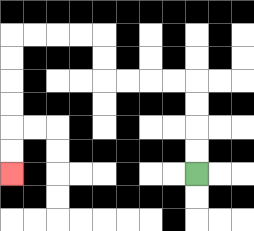{'start': '[8, 7]', 'end': '[0, 7]', 'path_directions': 'U,U,U,U,L,L,L,L,U,U,L,L,L,L,D,D,D,D,D,D', 'path_coordinates': '[[8, 7], [8, 6], [8, 5], [8, 4], [8, 3], [7, 3], [6, 3], [5, 3], [4, 3], [4, 2], [4, 1], [3, 1], [2, 1], [1, 1], [0, 1], [0, 2], [0, 3], [0, 4], [0, 5], [0, 6], [0, 7]]'}